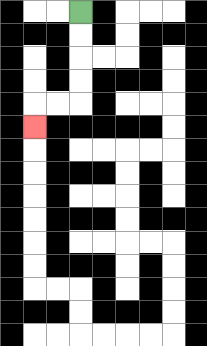{'start': '[3, 0]', 'end': '[1, 5]', 'path_directions': 'D,D,D,D,L,L,D', 'path_coordinates': '[[3, 0], [3, 1], [3, 2], [3, 3], [3, 4], [2, 4], [1, 4], [1, 5]]'}